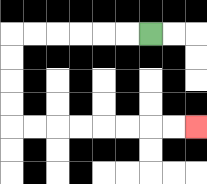{'start': '[6, 1]', 'end': '[8, 5]', 'path_directions': 'L,L,L,L,L,L,D,D,D,D,R,R,R,R,R,R,R,R', 'path_coordinates': '[[6, 1], [5, 1], [4, 1], [3, 1], [2, 1], [1, 1], [0, 1], [0, 2], [0, 3], [0, 4], [0, 5], [1, 5], [2, 5], [3, 5], [4, 5], [5, 5], [6, 5], [7, 5], [8, 5]]'}